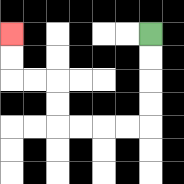{'start': '[6, 1]', 'end': '[0, 1]', 'path_directions': 'D,D,D,D,L,L,L,L,U,U,L,L,U,U', 'path_coordinates': '[[6, 1], [6, 2], [6, 3], [6, 4], [6, 5], [5, 5], [4, 5], [3, 5], [2, 5], [2, 4], [2, 3], [1, 3], [0, 3], [0, 2], [0, 1]]'}